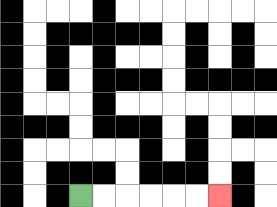{'start': '[3, 8]', 'end': '[9, 8]', 'path_directions': 'R,R,R,R,R,R', 'path_coordinates': '[[3, 8], [4, 8], [5, 8], [6, 8], [7, 8], [8, 8], [9, 8]]'}